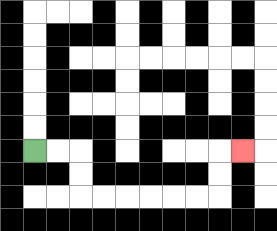{'start': '[1, 6]', 'end': '[10, 6]', 'path_directions': 'R,R,D,D,R,R,R,R,R,R,U,U,R', 'path_coordinates': '[[1, 6], [2, 6], [3, 6], [3, 7], [3, 8], [4, 8], [5, 8], [6, 8], [7, 8], [8, 8], [9, 8], [9, 7], [9, 6], [10, 6]]'}